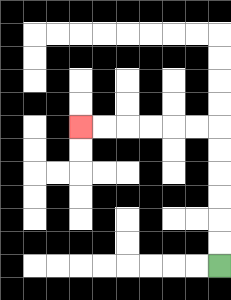{'start': '[9, 11]', 'end': '[3, 5]', 'path_directions': 'U,U,U,U,U,U,L,L,L,L,L,L', 'path_coordinates': '[[9, 11], [9, 10], [9, 9], [9, 8], [9, 7], [9, 6], [9, 5], [8, 5], [7, 5], [6, 5], [5, 5], [4, 5], [3, 5]]'}